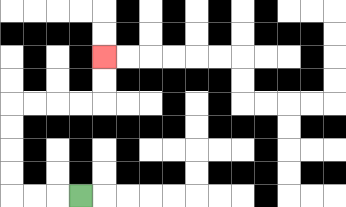{'start': '[3, 8]', 'end': '[4, 2]', 'path_directions': 'L,L,L,U,U,U,U,R,R,R,R,U,U', 'path_coordinates': '[[3, 8], [2, 8], [1, 8], [0, 8], [0, 7], [0, 6], [0, 5], [0, 4], [1, 4], [2, 4], [3, 4], [4, 4], [4, 3], [4, 2]]'}